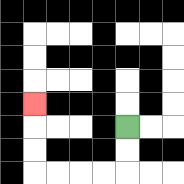{'start': '[5, 5]', 'end': '[1, 4]', 'path_directions': 'D,D,L,L,L,L,U,U,U', 'path_coordinates': '[[5, 5], [5, 6], [5, 7], [4, 7], [3, 7], [2, 7], [1, 7], [1, 6], [1, 5], [1, 4]]'}